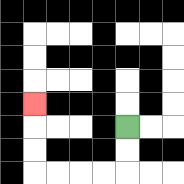{'start': '[5, 5]', 'end': '[1, 4]', 'path_directions': 'D,D,L,L,L,L,U,U,U', 'path_coordinates': '[[5, 5], [5, 6], [5, 7], [4, 7], [3, 7], [2, 7], [1, 7], [1, 6], [1, 5], [1, 4]]'}